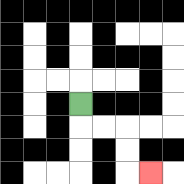{'start': '[3, 4]', 'end': '[6, 7]', 'path_directions': 'D,R,R,D,D,R', 'path_coordinates': '[[3, 4], [3, 5], [4, 5], [5, 5], [5, 6], [5, 7], [6, 7]]'}